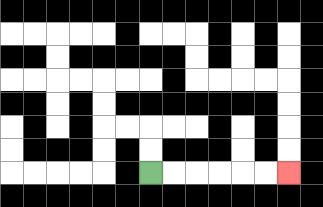{'start': '[6, 7]', 'end': '[12, 7]', 'path_directions': 'R,R,R,R,R,R', 'path_coordinates': '[[6, 7], [7, 7], [8, 7], [9, 7], [10, 7], [11, 7], [12, 7]]'}